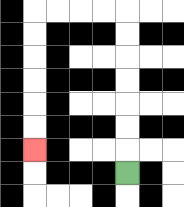{'start': '[5, 7]', 'end': '[1, 6]', 'path_directions': 'U,U,U,U,U,U,U,L,L,L,L,D,D,D,D,D,D', 'path_coordinates': '[[5, 7], [5, 6], [5, 5], [5, 4], [5, 3], [5, 2], [5, 1], [5, 0], [4, 0], [3, 0], [2, 0], [1, 0], [1, 1], [1, 2], [1, 3], [1, 4], [1, 5], [1, 6]]'}